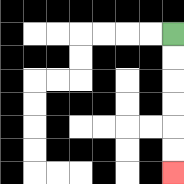{'start': '[7, 1]', 'end': '[7, 7]', 'path_directions': 'D,D,D,D,D,D', 'path_coordinates': '[[7, 1], [7, 2], [7, 3], [7, 4], [7, 5], [7, 6], [7, 7]]'}